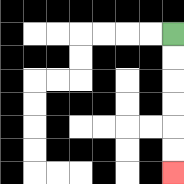{'start': '[7, 1]', 'end': '[7, 7]', 'path_directions': 'D,D,D,D,D,D', 'path_coordinates': '[[7, 1], [7, 2], [7, 3], [7, 4], [7, 5], [7, 6], [7, 7]]'}